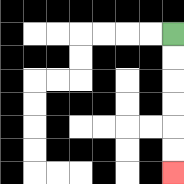{'start': '[7, 1]', 'end': '[7, 7]', 'path_directions': 'D,D,D,D,D,D', 'path_coordinates': '[[7, 1], [7, 2], [7, 3], [7, 4], [7, 5], [7, 6], [7, 7]]'}